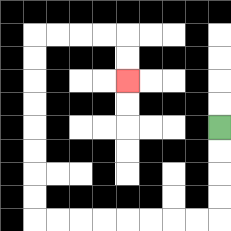{'start': '[9, 5]', 'end': '[5, 3]', 'path_directions': 'D,D,D,D,L,L,L,L,L,L,L,L,U,U,U,U,U,U,U,U,R,R,R,R,D,D', 'path_coordinates': '[[9, 5], [9, 6], [9, 7], [9, 8], [9, 9], [8, 9], [7, 9], [6, 9], [5, 9], [4, 9], [3, 9], [2, 9], [1, 9], [1, 8], [1, 7], [1, 6], [1, 5], [1, 4], [1, 3], [1, 2], [1, 1], [2, 1], [3, 1], [4, 1], [5, 1], [5, 2], [5, 3]]'}